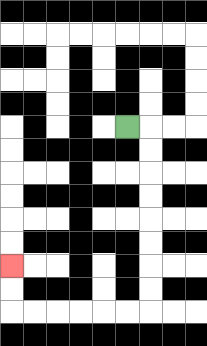{'start': '[5, 5]', 'end': '[0, 11]', 'path_directions': 'R,D,D,D,D,D,D,D,D,L,L,L,L,L,L,U,U', 'path_coordinates': '[[5, 5], [6, 5], [6, 6], [6, 7], [6, 8], [6, 9], [6, 10], [6, 11], [6, 12], [6, 13], [5, 13], [4, 13], [3, 13], [2, 13], [1, 13], [0, 13], [0, 12], [0, 11]]'}